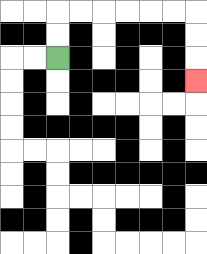{'start': '[2, 2]', 'end': '[8, 3]', 'path_directions': 'U,U,R,R,R,R,R,R,D,D,D', 'path_coordinates': '[[2, 2], [2, 1], [2, 0], [3, 0], [4, 0], [5, 0], [6, 0], [7, 0], [8, 0], [8, 1], [8, 2], [8, 3]]'}